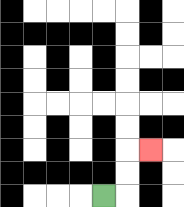{'start': '[4, 8]', 'end': '[6, 6]', 'path_directions': 'R,U,U,R', 'path_coordinates': '[[4, 8], [5, 8], [5, 7], [5, 6], [6, 6]]'}